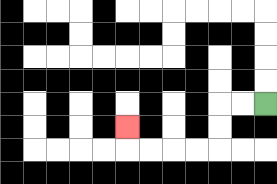{'start': '[11, 4]', 'end': '[5, 5]', 'path_directions': 'L,L,D,D,L,L,L,L,U', 'path_coordinates': '[[11, 4], [10, 4], [9, 4], [9, 5], [9, 6], [8, 6], [7, 6], [6, 6], [5, 6], [5, 5]]'}